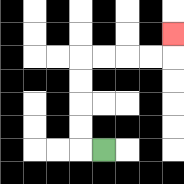{'start': '[4, 6]', 'end': '[7, 1]', 'path_directions': 'L,U,U,U,U,R,R,R,R,U', 'path_coordinates': '[[4, 6], [3, 6], [3, 5], [3, 4], [3, 3], [3, 2], [4, 2], [5, 2], [6, 2], [7, 2], [7, 1]]'}